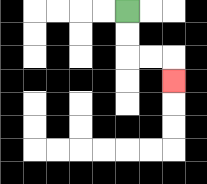{'start': '[5, 0]', 'end': '[7, 3]', 'path_directions': 'D,D,R,R,D', 'path_coordinates': '[[5, 0], [5, 1], [5, 2], [6, 2], [7, 2], [7, 3]]'}